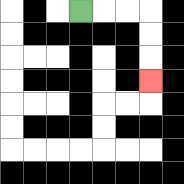{'start': '[3, 0]', 'end': '[6, 3]', 'path_directions': 'R,R,R,D,D,D', 'path_coordinates': '[[3, 0], [4, 0], [5, 0], [6, 0], [6, 1], [6, 2], [6, 3]]'}